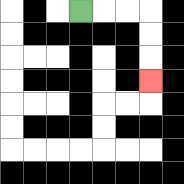{'start': '[3, 0]', 'end': '[6, 3]', 'path_directions': 'R,R,R,D,D,D', 'path_coordinates': '[[3, 0], [4, 0], [5, 0], [6, 0], [6, 1], [6, 2], [6, 3]]'}